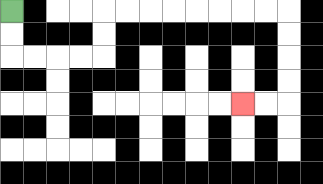{'start': '[0, 0]', 'end': '[10, 4]', 'path_directions': 'D,D,R,R,R,R,U,U,R,R,R,R,R,R,R,R,D,D,D,D,L,L', 'path_coordinates': '[[0, 0], [0, 1], [0, 2], [1, 2], [2, 2], [3, 2], [4, 2], [4, 1], [4, 0], [5, 0], [6, 0], [7, 0], [8, 0], [9, 0], [10, 0], [11, 0], [12, 0], [12, 1], [12, 2], [12, 3], [12, 4], [11, 4], [10, 4]]'}